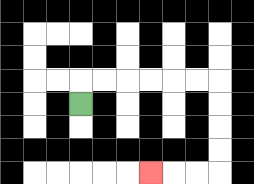{'start': '[3, 4]', 'end': '[6, 7]', 'path_directions': 'U,R,R,R,R,R,R,D,D,D,D,L,L,L', 'path_coordinates': '[[3, 4], [3, 3], [4, 3], [5, 3], [6, 3], [7, 3], [8, 3], [9, 3], [9, 4], [9, 5], [9, 6], [9, 7], [8, 7], [7, 7], [6, 7]]'}